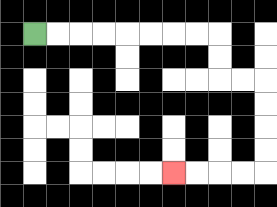{'start': '[1, 1]', 'end': '[7, 7]', 'path_directions': 'R,R,R,R,R,R,R,R,D,D,R,R,D,D,D,D,L,L,L,L', 'path_coordinates': '[[1, 1], [2, 1], [3, 1], [4, 1], [5, 1], [6, 1], [7, 1], [8, 1], [9, 1], [9, 2], [9, 3], [10, 3], [11, 3], [11, 4], [11, 5], [11, 6], [11, 7], [10, 7], [9, 7], [8, 7], [7, 7]]'}